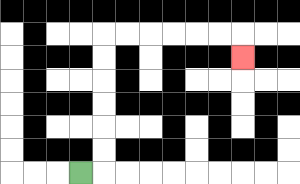{'start': '[3, 7]', 'end': '[10, 2]', 'path_directions': 'R,U,U,U,U,U,U,R,R,R,R,R,R,D', 'path_coordinates': '[[3, 7], [4, 7], [4, 6], [4, 5], [4, 4], [4, 3], [4, 2], [4, 1], [5, 1], [6, 1], [7, 1], [8, 1], [9, 1], [10, 1], [10, 2]]'}